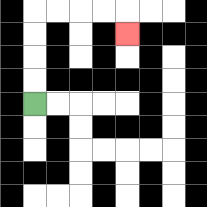{'start': '[1, 4]', 'end': '[5, 1]', 'path_directions': 'U,U,U,U,R,R,R,R,D', 'path_coordinates': '[[1, 4], [1, 3], [1, 2], [1, 1], [1, 0], [2, 0], [3, 0], [4, 0], [5, 0], [5, 1]]'}